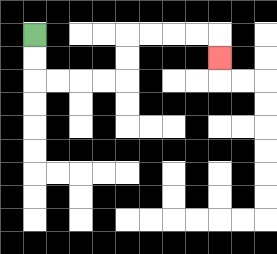{'start': '[1, 1]', 'end': '[9, 2]', 'path_directions': 'D,D,R,R,R,R,U,U,R,R,R,R,D', 'path_coordinates': '[[1, 1], [1, 2], [1, 3], [2, 3], [3, 3], [4, 3], [5, 3], [5, 2], [5, 1], [6, 1], [7, 1], [8, 1], [9, 1], [9, 2]]'}